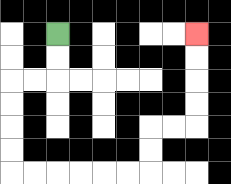{'start': '[2, 1]', 'end': '[8, 1]', 'path_directions': 'D,D,L,L,D,D,D,D,R,R,R,R,R,R,U,U,R,R,U,U,U,U', 'path_coordinates': '[[2, 1], [2, 2], [2, 3], [1, 3], [0, 3], [0, 4], [0, 5], [0, 6], [0, 7], [1, 7], [2, 7], [3, 7], [4, 7], [5, 7], [6, 7], [6, 6], [6, 5], [7, 5], [8, 5], [8, 4], [8, 3], [8, 2], [8, 1]]'}